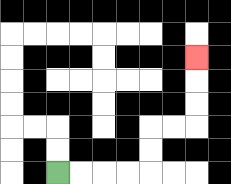{'start': '[2, 7]', 'end': '[8, 2]', 'path_directions': 'R,R,R,R,U,U,R,R,U,U,U', 'path_coordinates': '[[2, 7], [3, 7], [4, 7], [5, 7], [6, 7], [6, 6], [6, 5], [7, 5], [8, 5], [8, 4], [8, 3], [8, 2]]'}